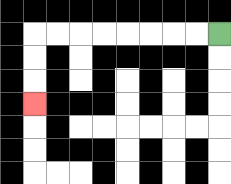{'start': '[9, 1]', 'end': '[1, 4]', 'path_directions': 'L,L,L,L,L,L,L,L,D,D,D', 'path_coordinates': '[[9, 1], [8, 1], [7, 1], [6, 1], [5, 1], [4, 1], [3, 1], [2, 1], [1, 1], [1, 2], [1, 3], [1, 4]]'}